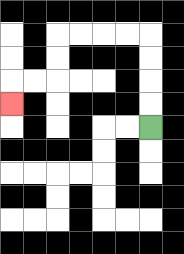{'start': '[6, 5]', 'end': '[0, 4]', 'path_directions': 'U,U,U,U,L,L,L,L,D,D,L,L,D', 'path_coordinates': '[[6, 5], [6, 4], [6, 3], [6, 2], [6, 1], [5, 1], [4, 1], [3, 1], [2, 1], [2, 2], [2, 3], [1, 3], [0, 3], [0, 4]]'}